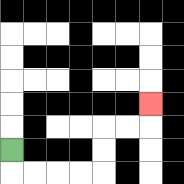{'start': '[0, 6]', 'end': '[6, 4]', 'path_directions': 'D,R,R,R,R,U,U,R,R,U', 'path_coordinates': '[[0, 6], [0, 7], [1, 7], [2, 7], [3, 7], [4, 7], [4, 6], [4, 5], [5, 5], [6, 5], [6, 4]]'}